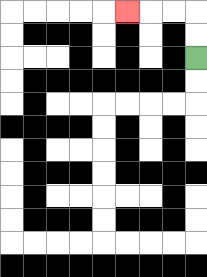{'start': '[8, 2]', 'end': '[5, 0]', 'path_directions': 'U,U,L,L,L', 'path_coordinates': '[[8, 2], [8, 1], [8, 0], [7, 0], [6, 0], [5, 0]]'}